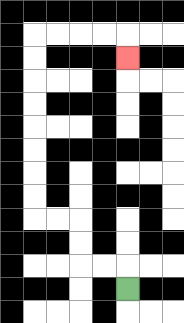{'start': '[5, 12]', 'end': '[5, 2]', 'path_directions': 'U,L,L,U,U,L,L,U,U,U,U,U,U,U,U,R,R,R,R,D', 'path_coordinates': '[[5, 12], [5, 11], [4, 11], [3, 11], [3, 10], [3, 9], [2, 9], [1, 9], [1, 8], [1, 7], [1, 6], [1, 5], [1, 4], [1, 3], [1, 2], [1, 1], [2, 1], [3, 1], [4, 1], [5, 1], [5, 2]]'}